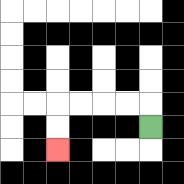{'start': '[6, 5]', 'end': '[2, 6]', 'path_directions': 'U,L,L,L,L,D,D', 'path_coordinates': '[[6, 5], [6, 4], [5, 4], [4, 4], [3, 4], [2, 4], [2, 5], [2, 6]]'}